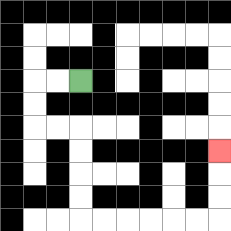{'start': '[3, 3]', 'end': '[9, 6]', 'path_directions': 'L,L,D,D,R,R,D,D,D,D,R,R,R,R,R,R,U,U,U', 'path_coordinates': '[[3, 3], [2, 3], [1, 3], [1, 4], [1, 5], [2, 5], [3, 5], [3, 6], [3, 7], [3, 8], [3, 9], [4, 9], [5, 9], [6, 9], [7, 9], [8, 9], [9, 9], [9, 8], [9, 7], [9, 6]]'}